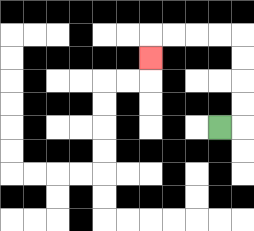{'start': '[9, 5]', 'end': '[6, 2]', 'path_directions': 'R,U,U,U,U,L,L,L,L,D', 'path_coordinates': '[[9, 5], [10, 5], [10, 4], [10, 3], [10, 2], [10, 1], [9, 1], [8, 1], [7, 1], [6, 1], [6, 2]]'}